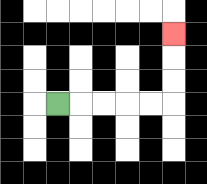{'start': '[2, 4]', 'end': '[7, 1]', 'path_directions': 'R,R,R,R,R,U,U,U', 'path_coordinates': '[[2, 4], [3, 4], [4, 4], [5, 4], [6, 4], [7, 4], [7, 3], [7, 2], [7, 1]]'}